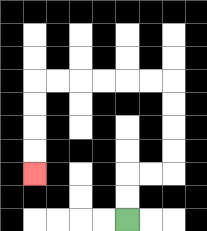{'start': '[5, 9]', 'end': '[1, 7]', 'path_directions': 'U,U,R,R,U,U,U,U,L,L,L,L,L,L,D,D,D,D', 'path_coordinates': '[[5, 9], [5, 8], [5, 7], [6, 7], [7, 7], [7, 6], [7, 5], [7, 4], [7, 3], [6, 3], [5, 3], [4, 3], [3, 3], [2, 3], [1, 3], [1, 4], [1, 5], [1, 6], [1, 7]]'}